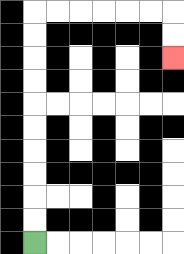{'start': '[1, 10]', 'end': '[7, 2]', 'path_directions': 'U,U,U,U,U,U,U,U,U,U,R,R,R,R,R,R,D,D', 'path_coordinates': '[[1, 10], [1, 9], [1, 8], [1, 7], [1, 6], [1, 5], [1, 4], [1, 3], [1, 2], [1, 1], [1, 0], [2, 0], [3, 0], [4, 0], [5, 0], [6, 0], [7, 0], [7, 1], [7, 2]]'}